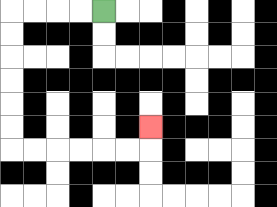{'start': '[4, 0]', 'end': '[6, 5]', 'path_directions': 'L,L,L,L,D,D,D,D,D,D,R,R,R,R,R,R,U', 'path_coordinates': '[[4, 0], [3, 0], [2, 0], [1, 0], [0, 0], [0, 1], [0, 2], [0, 3], [0, 4], [0, 5], [0, 6], [1, 6], [2, 6], [3, 6], [4, 6], [5, 6], [6, 6], [6, 5]]'}